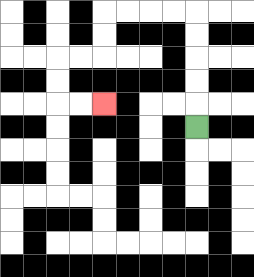{'start': '[8, 5]', 'end': '[4, 4]', 'path_directions': 'U,U,U,U,U,L,L,L,L,D,D,L,L,D,D,R,R', 'path_coordinates': '[[8, 5], [8, 4], [8, 3], [8, 2], [8, 1], [8, 0], [7, 0], [6, 0], [5, 0], [4, 0], [4, 1], [4, 2], [3, 2], [2, 2], [2, 3], [2, 4], [3, 4], [4, 4]]'}